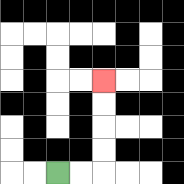{'start': '[2, 7]', 'end': '[4, 3]', 'path_directions': 'R,R,U,U,U,U', 'path_coordinates': '[[2, 7], [3, 7], [4, 7], [4, 6], [4, 5], [4, 4], [4, 3]]'}